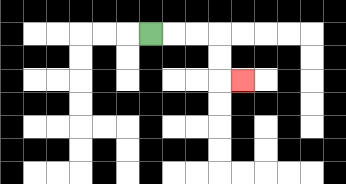{'start': '[6, 1]', 'end': '[10, 3]', 'path_directions': 'R,R,R,D,D,R', 'path_coordinates': '[[6, 1], [7, 1], [8, 1], [9, 1], [9, 2], [9, 3], [10, 3]]'}